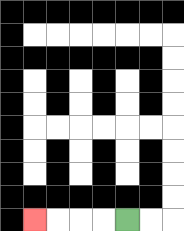{'start': '[5, 9]', 'end': '[1, 9]', 'path_directions': 'L,L,L,L', 'path_coordinates': '[[5, 9], [4, 9], [3, 9], [2, 9], [1, 9]]'}